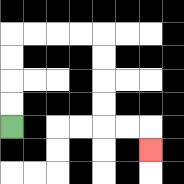{'start': '[0, 5]', 'end': '[6, 6]', 'path_directions': 'U,U,U,U,R,R,R,R,D,D,D,D,R,R,D', 'path_coordinates': '[[0, 5], [0, 4], [0, 3], [0, 2], [0, 1], [1, 1], [2, 1], [3, 1], [4, 1], [4, 2], [4, 3], [4, 4], [4, 5], [5, 5], [6, 5], [6, 6]]'}